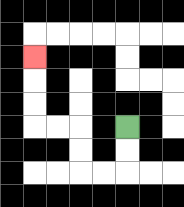{'start': '[5, 5]', 'end': '[1, 2]', 'path_directions': 'D,D,L,L,U,U,L,L,U,U,U', 'path_coordinates': '[[5, 5], [5, 6], [5, 7], [4, 7], [3, 7], [3, 6], [3, 5], [2, 5], [1, 5], [1, 4], [1, 3], [1, 2]]'}